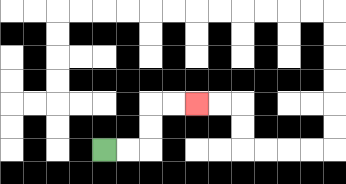{'start': '[4, 6]', 'end': '[8, 4]', 'path_directions': 'R,R,U,U,R,R', 'path_coordinates': '[[4, 6], [5, 6], [6, 6], [6, 5], [6, 4], [7, 4], [8, 4]]'}